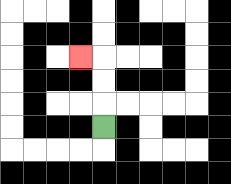{'start': '[4, 5]', 'end': '[3, 2]', 'path_directions': 'U,U,U,L', 'path_coordinates': '[[4, 5], [4, 4], [4, 3], [4, 2], [3, 2]]'}